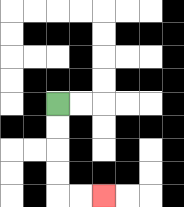{'start': '[2, 4]', 'end': '[4, 8]', 'path_directions': 'D,D,D,D,R,R', 'path_coordinates': '[[2, 4], [2, 5], [2, 6], [2, 7], [2, 8], [3, 8], [4, 8]]'}